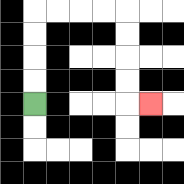{'start': '[1, 4]', 'end': '[6, 4]', 'path_directions': 'U,U,U,U,R,R,R,R,D,D,D,D,R', 'path_coordinates': '[[1, 4], [1, 3], [1, 2], [1, 1], [1, 0], [2, 0], [3, 0], [4, 0], [5, 0], [5, 1], [5, 2], [5, 3], [5, 4], [6, 4]]'}